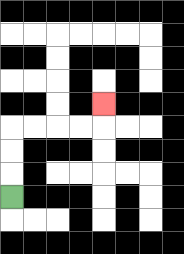{'start': '[0, 8]', 'end': '[4, 4]', 'path_directions': 'U,U,U,R,R,R,R,U', 'path_coordinates': '[[0, 8], [0, 7], [0, 6], [0, 5], [1, 5], [2, 5], [3, 5], [4, 5], [4, 4]]'}